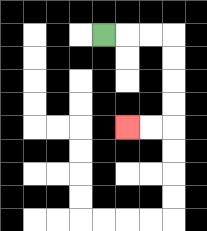{'start': '[4, 1]', 'end': '[5, 5]', 'path_directions': 'R,R,R,D,D,D,D,L,L', 'path_coordinates': '[[4, 1], [5, 1], [6, 1], [7, 1], [7, 2], [7, 3], [7, 4], [7, 5], [6, 5], [5, 5]]'}